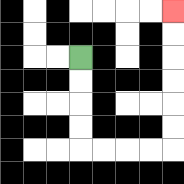{'start': '[3, 2]', 'end': '[7, 0]', 'path_directions': 'D,D,D,D,R,R,R,R,U,U,U,U,U,U', 'path_coordinates': '[[3, 2], [3, 3], [3, 4], [3, 5], [3, 6], [4, 6], [5, 6], [6, 6], [7, 6], [7, 5], [7, 4], [7, 3], [7, 2], [7, 1], [7, 0]]'}